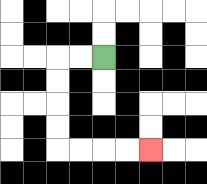{'start': '[4, 2]', 'end': '[6, 6]', 'path_directions': 'L,L,D,D,D,D,R,R,R,R', 'path_coordinates': '[[4, 2], [3, 2], [2, 2], [2, 3], [2, 4], [2, 5], [2, 6], [3, 6], [4, 6], [5, 6], [6, 6]]'}